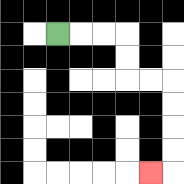{'start': '[2, 1]', 'end': '[6, 7]', 'path_directions': 'R,R,R,D,D,R,R,D,D,D,D,L', 'path_coordinates': '[[2, 1], [3, 1], [4, 1], [5, 1], [5, 2], [5, 3], [6, 3], [7, 3], [7, 4], [7, 5], [7, 6], [7, 7], [6, 7]]'}